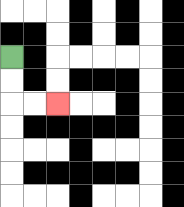{'start': '[0, 2]', 'end': '[2, 4]', 'path_directions': 'D,D,R,R', 'path_coordinates': '[[0, 2], [0, 3], [0, 4], [1, 4], [2, 4]]'}